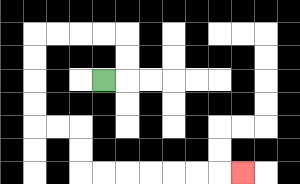{'start': '[4, 3]', 'end': '[10, 7]', 'path_directions': 'R,U,U,L,L,L,L,D,D,D,D,R,R,D,D,R,R,R,R,R,R,R', 'path_coordinates': '[[4, 3], [5, 3], [5, 2], [5, 1], [4, 1], [3, 1], [2, 1], [1, 1], [1, 2], [1, 3], [1, 4], [1, 5], [2, 5], [3, 5], [3, 6], [3, 7], [4, 7], [5, 7], [6, 7], [7, 7], [8, 7], [9, 7], [10, 7]]'}